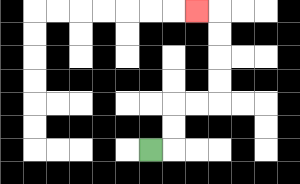{'start': '[6, 6]', 'end': '[8, 0]', 'path_directions': 'R,U,U,R,R,U,U,U,U,L', 'path_coordinates': '[[6, 6], [7, 6], [7, 5], [7, 4], [8, 4], [9, 4], [9, 3], [9, 2], [9, 1], [9, 0], [8, 0]]'}